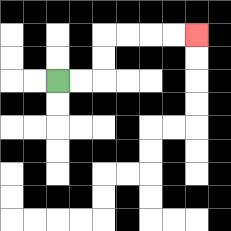{'start': '[2, 3]', 'end': '[8, 1]', 'path_directions': 'R,R,U,U,R,R,R,R', 'path_coordinates': '[[2, 3], [3, 3], [4, 3], [4, 2], [4, 1], [5, 1], [6, 1], [7, 1], [8, 1]]'}